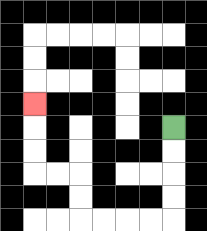{'start': '[7, 5]', 'end': '[1, 4]', 'path_directions': 'D,D,D,D,L,L,L,L,U,U,L,L,U,U,U', 'path_coordinates': '[[7, 5], [7, 6], [7, 7], [7, 8], [7, 9], [6, 9], [5, 9], [4, 9], [3, 9], [3, 8], [3, 7], [2, 7], [1, 7], [1, 6], [1, 5], [1, 4]]'}